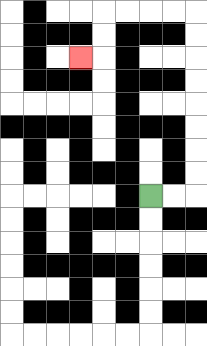{'start': '[6, 8]', 'end': '[3, 2]', 'path_directions': 'R,R,U,U,U,U,U,U,U,U,L,L,L,L,D,D,L', 'path_coordinates': '[[6, 8], [7, 8], [8, 8], [8, 7], [8, 6], [8, 5], [8, 4], [8, 3], [8, 2], [8, 1], [8, 0], [7, 0], [6, 0], [5, 0], [4, 0], [4, 1], [4, 2], [3, 2]]'}